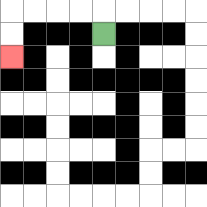{'start': '[4, 1]', 'end': '[0, 2]', 'path_directions': 'U,L,L,L,L,D,D', 'path_coordinates': '[[4, 1], [4, 0], [3, 0], [2, 0], [1, 0], [0, 0], [0, 1], [0, 2]]'}